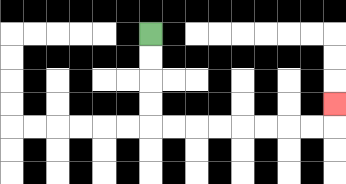{'start': '[6, 1]', 'end': '[14, 4]', 'path_directions': 'D,D,D,D,R,R,R,R,R,R,R,R,U', 'path_coordinates': '[[6, 1], [6, 2], [6, 3], [6, 4], [6, 5], [7, 5], [8, 5], [9, 5], [10, 5], [11, 5], [12, 5], [13, 5], [14, 5], [14, 4]]'}